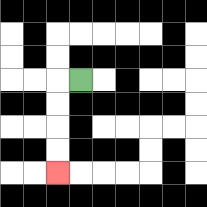{'start': '[3, 3]', 'end': '[2, 7]', 'path_directions': 'L,D,D,D,D', 'path_coordinates': '[[3, 3], [2, 3], [2, 4], [2, 5], [2, 6], [2, 7]]'}